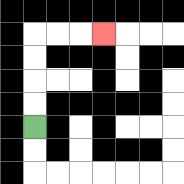{'start': '[1, 5]', 'end': '[4, 1]', 'path_directions': 'U,U,U,U,R,R,R', 'path_coordinates': '[[1, 5], [1, 4], [1, 3], [1, 2], [1, 1], [2, 1], [3, 1], [4, 1]]'}